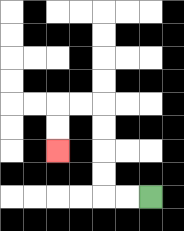{'start': '[6, 8]', 'end': '[2, 6]', 'path_directions': 'L,L,U,U,U,U,L,L,D,D', 'path_coordinates': '[[6, 8], [5, 8], [4, 8], [4, 7], [4, 6], [4, 5], [4, 4], [3, 4], [2, 4], [2, 5], [2, 6]]'}